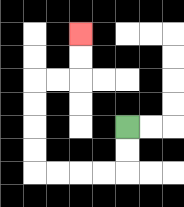{'start': '[5, 5]', 'end': '[3, 1]', 'path_directions': 'D,D,L,L,L,L,U,U,U,U,R,R,U,U', 'path_coordinates': '[[5, 5], [5, 6], [5, 7], [4, 7], [3, 7], [2, 7], [1, 7], [1, 6], [1, 5], [1, 4], [1, 3], [2, 3], [3, 3], [3, 2], [3, 1]]'}